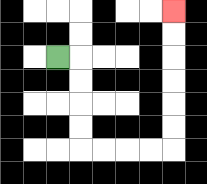{'start': '[2, 2]', 'end': '[7, 0]', 'path_directions': 'R,D,D,D,D,R,R,R,R,U,U,U,U,U,U', 'path_coordinates': '[[2, 2], [3, 2], [3, 3], [3, 4], [3, 5], [3, 6], [4, 6], [5, 6], [6, 6], [7, 6], [7, 5], [7, 4], [7, 3], [7, 2], [7, 1], [7, 0]]'}